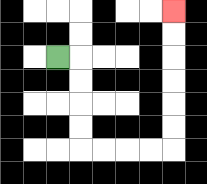{'start': '[2, 2]', 'end': '[7, 0]', 'path_directions': 'R,D,D,D,D,R,R,R,R,U,U,U,U,U,U', 'path_coordinates': '[[2, 2], [3, 2], [3, 3], [3, 4], [3, 5], [3, 6], [4, 6], [5, 6], [6, 6], [7, 6], [7, 5], [7, 4], [7, 3], [7, 2], [7, 1], [7, 0]]'}